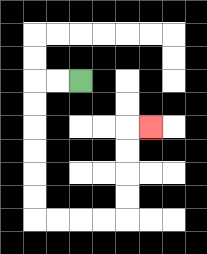{'start': '[3, 3]', 'end': '[6, 5]', 'path_directions': 'L,L,D,D,D,D,D,D,R,R,R,R,U,U,U,U,R', 'path_coordinates': '[[3, 3], [2, 3], [1, 3], [1, 4], [1, 5], [1, 6], [1, 7], [1, 8], [1, 9], [2, 9], [3, 9], [4, 9], [5, 9], [5, 8], [5, 7], [5, 6], [5, 5], [6, 5]]'}